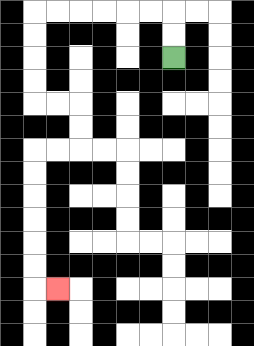{'start': '[7, 2]', 'end': '[2, 12]', 'path_directions': 'U,U,L,L,L,L,L,L,D,D,D,D,R,R,D,D,L,L,D,D,D,D,D,D,R', 'path_coordinates': '[[7, 2], [7, 1], [7, 0], [6, 0], [5, 0], [4, 0], [3, 0], [2, 0], [1, 0], [1, 1], [1, 2], [1, 3], [1, 4], [2, 4], [3, 4], [3, 5], [3, 6], [2, 6], [1, 6], [1, 7], [1, 8], [1, 9], [1, 10], [1, 11], [1, 12], [2, 12]]'}